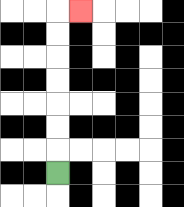{'start': '[2, 7]', 'end': '[3, 0]', 'path_directions': 'U,U,U,U,U,U,U,R', 'path_coordinates': '[[2, 7], [2, 6], [2, 5], [2, 4], [2, 3], [2, 2], [2, 1], [2, 0], [3, 0]]'}